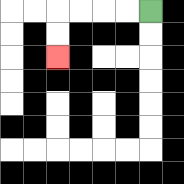{'start': '[6, 0]', 'end': '[2, 2]', 'path_directions': 'L,L,L,L,D,D', 'path_coordinates': '[[6, 0], [5, 0], [4, 0], [3, 0], [2, 0], [2, 1], [2, 2]]'}